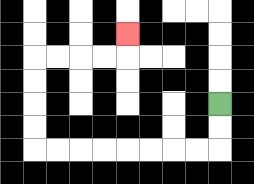{'start': '[9, 4]', 'end': '[5, 1]', 'path_directions': 'D,D,L,L,L,L,L,L,L,L,U,U,U,U,R,R,R,R,U', 'path_coordinates': '[[9, 4], [9, 5], [9, 6], [8, 6], [7, 6], [6, 6], [5, 6], [4, 6], [3, 6], [2, 6], [1, 6], [1, 5], [1, 4], [1, 3], [1, 2], [2, 2], [3, 2], [4, 2], [5, 2], [5, 1]]'}